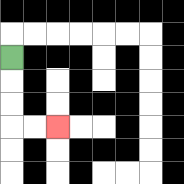{'start': '[0, 2]', 'end': '[2, 5]', 'path_directions': 'D,D,D,R,R', 'path_coordinates': '[[0, 2], [0, 3], [0, 4], [0, 5], [1, 5], [2, 5]]'}